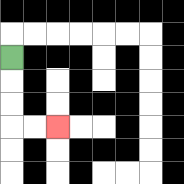{'start': '[0, 2]', 'end': '[2, 5]', 'path_directions': 'D,D,D,R,R', 'path_coordinates': '[[0, 2], [0, 3], [0, 4], [0, 5], [1, 5], [2, 5]]'}